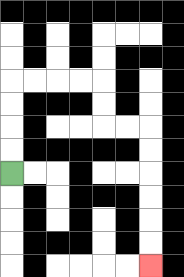{'start': '[0, 7]', 'end': '[6, 11]', 'path_directions': 'U,U,U,U,R,R,R,R,D,D,R,R,D,D,D,D,D,D', 'path_coordinates': '[[0, 7], [0, 6], [0, 5], [0, 4], [0, 3], [1, 3], [2, 3], [3, 3], [4, 3], [4, 4], [4, 5], [5, 5], [6, 5], [6, 6], [6, 7], [6, 8], [6, 9], [6, 10], [6, 11]]'}